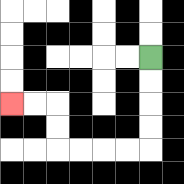{'start': '[6, 2]', 'end': '[0, 4]', 'path_directions': 'D,D,D,D,L,L,L,L,U,U,L,L', 'path_coordinates': '[[6, 2], [6, 3], [6, 4], [6, 5], [6, 6], [5, 6], [4, 6], [3, 6], [2, 6], [2, 5], [2, 4], [1, 4], [0, 4]]'}